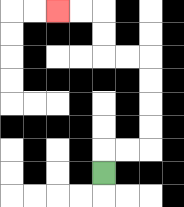{'start': '[4, 7]', 'end': '[2, 0]', 'path_directions': 'U,R,R,U,U,U,U,L,L,U,U,L,L', 'path_coordinates': '[[4, 7], [4, 6], [5, 6], [6, 6], [6, 5], [6, 4], [6, 3], [6, 2], [5, 2], [4, 2], [4, 1], [4, 0], [3, 0], [2, 0]]'}